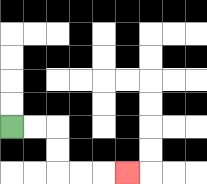{'start': '[0, 5]', 'end': '[5, 7]', 'path_directions': 'R,R,D,D,R,R,R', 'path_coordinates': '[[0, 5], [1, 5], [2, 5], [2, 6], [2, 7], [3, 7], [4, 7], [5, 7]]'}